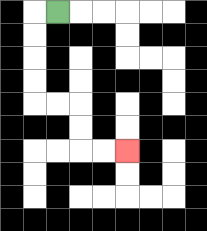{'start': '[2, 0]', 'end': '[5, 6]', 'path_directions': 'L,D,D,D,D,R,R,D,D,R,R', 'path_coordinates': '[[2, 0], [1, 0], [1, 1], [1, 2], [1, 3], [1, 4], [2, 4], [3, 4], [3, 5], [3, 6], [4, 6], [5, 6]]'}